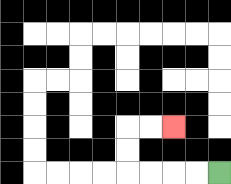{'start': '[9, 7]', 'end': '[7, 5]', 'path_directions': 'L,L,L,L,U,U,R,R', 'path_coordinates': '[[9, 7], [8, 7], [7, 7], [6, 7], [5, 7], [5, 6], [5, 5], [6, 5], [7, 5]]'}